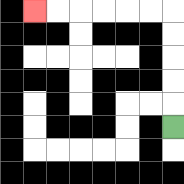{'start': '[7, 5]', 'end': '[1, 0]', 'path_directions': 'U,U,U,U,U,L,L,L,L,L,L', 'path_coordinates': '[[7, 5], [7, 4], [7, 3], [7, 2], [7, 1], [7, 0], [6, 0], [5, 0], [4, 0], [3, 0], [2, 0], [1, 0]]'}